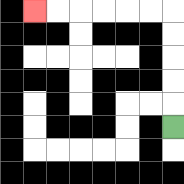{'start': '[7, 5]', 'end': '[1, 0]', 'path_directions': 'U,U,U,U,U,L,L,L,L,L,L', 'path_coordinates': '[[7, 5], [7, 4], [7, 3], [7, 2], [7, 1], [7, 0], [6, 0], [5, 0], [4, 0], [3, 0], [2, 0], [1, 0]]'}